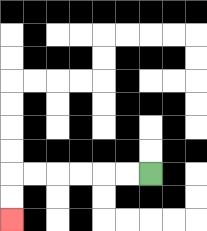{'start': '[6, 7]', 'end': '[0, 9]', 'path_directions': 'L,L,L,L,L,L,D,D', 'path_coordinates': '[[6, 7], [5, 7], [4, 7], [3, 7], [2, 7], [1, 7], [0, 7], [0, 8], [0, 9]]'}